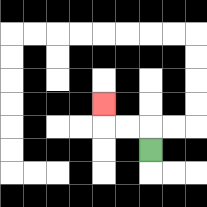{'start': '[6, 6]', 'end': '[4, 4]', 'path_directions': 'U,L,L,U', 'path_coordinates': '[[6, 6], [6, 5], [5, 5], [4, 5], [4, 4]]'}